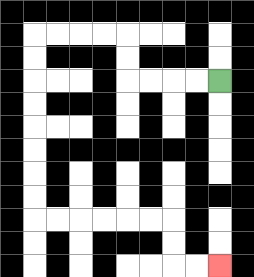{'start': '[9, 3]', 'end': '[9, 11]', 'path_directions': 'L,L,L,L,U,U,L,L,L,L,D,D,D,D,D,D,D,D,R,R,R,R,R,R,D,D,R,R', 'path_coordinates': '[[9, 3], [8, 3], [7, 3], [6, 3], [5, 3], [5, 2], [5, 1], [4, 1], [3, 1], [2, 1], [1, 1], [1, 2], [1, 3], [1, 4], [1, 5], [1, 6], [1, 7], [1, 8], [1, 9], [2, 9], [3, 9], [4, 9], [5, 9], [6, 9], [7, 9], [7, 10], [7, 11], [8, 11], [9, 11]]'}